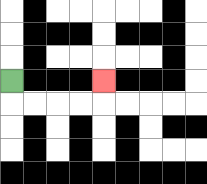{'start': '[0, 3]', 'end': '[4, 3]', 'path_directions': 'D,R,R,R,R,U', 'path_coordinates': '[[0, 3], [0, 4], [1, 4], [2, 4], [3, 4], [4, 4], [4, 3]]'}